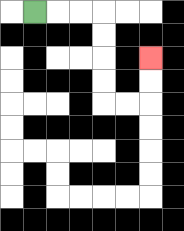{'start': '[1, 0]', 'end': '[6, 2]', 'path_directions': 'R,R,R,D,D,D,D,R,R,U,U', 'path_coordinates': '[[1, 0], [2, 0], [3, 0], [4, 0], [4, 1], [4, 2], [4, 3], [4, 4], [5, 4], [6, 4], [6, 3], [6, 2]]'}